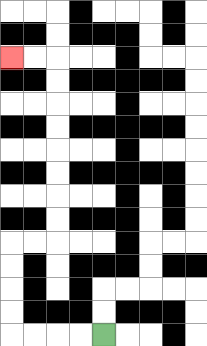{'start': '[4, 14]', 'end': '[0, 2]', 'path_directions': 'L,L,L,L,U,U,U,U,R,R,U,U,U,U,U,U,U,U,L,L', 'path_coordinates': '[[4, 14], [3, 14], [2, 14], [1, 14], [0, 14], [0, 13], [0, 12], [0, 11], [0, 10], [1, 10], [2, 10], [2, 9], [2, 8], [2, 7], [2, 6], [2, 5], [2, 4], [2, 3], [2, 2], [1, 2], [0, 2]]'}